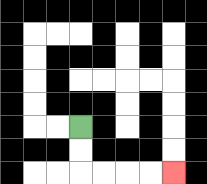{'start': '[3, 5]', 'end': '[7, 7]', 'path_directions': 'D,D,R,R,R,R', 'path_coordinates': '[[3, 5], [3, 6], [3, 7], [4, 7], [5, 7], [6, 7], [7, 7]]'}